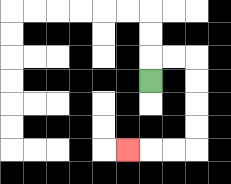{'start': '[6, 3]', 'end': '[5, 6]', 'path_directions': 'U,R,R,D,D,D,D,L,L,L', 'path_coordinates': '[[6, 3], [6, 2], [7, 2], [8, 2], [8, 3], [8, 4], [8, 5], [8, 6], [7, 6], [6, 6], [5, 6]]'}